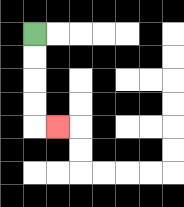{'start': '[1, 1]', 'end': '[2, 5]', 'path_directions': 'D,D,D,D,R', 'path_coordinates': '[[1, 1], [1, 2], [1, 3], [1, 4], [1, 5], [2, 5]]'}